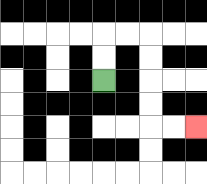{'start': '[4, 3]', 'end': '[8, 5]', 'path_directions': 'U,U,R,R,D,D,D,D,R,R', 'path_coordinates': '[[4, 3], [4, 2], [4, 1], [5, 1], [6, 1], [6, 2], [6, 3], [6, 4], [6, 5], [7, 5], [8, 5]]'}